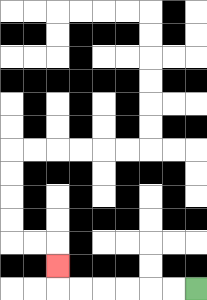{'start': '[8, 12]', 'end': '[2, 11]', 'path_directions': 'L,L,L,L,L,L,U', 'path_coordinates': '[[8, 12], [7, 12], [6, 12], [5, 12], [4, 12], [3, 12], [2, 12], [2, 11]]'}